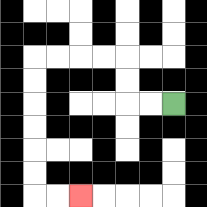{'start': '[7, 4]', 'end': '[3, 8]', 'path_directions': 'L,L,U,U,L,L,L,L,D,D,D,D,D,D,R,R', 'path_coordinates': '[[7, 4], [6, 4], [5, 4], [5, 3], [5, 2], [4, 2], [3, 2], [2, 2], [1, 2], [1, 3], [1, 4], [1, 5], [1, 6], [1, 7], [1, 8], [2, 8], [3, 8]]'}